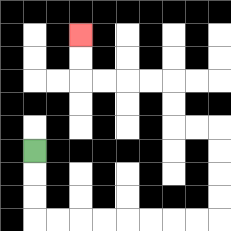{'start': '[1, 6]', 'end': '[3, 1]', 'path_directions': 'D,D,D,R,R,R,R,R,R,R,R,U,U,U,U,L,L,U,U,L,L,L,L,U,U', 'path_coordinates': '[[1, 6], [1, 7], [1, 8], [1, 9], [2, 9], [3, 9], [4, 9], [5, 9], [6, 9], [7, 9], [8, 9], [9, 9], [9, 8], [9, 7], [9, 6], [9, 5], [8, 5], [7, 5], [7, 4], [7, 3], [6, 3], [5, 3], [4, 3], [3, 3], [3, 2], [3, 1]]'}